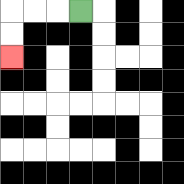{'start': '[3, 0]', 'end': '[0, 2]', 'path_directions': 'L,L,L,D,D', 'path_coordinates': '[[3, 0], [2, 0], [1, 0], [0, 0], [0, 1], [0, 2]]'}